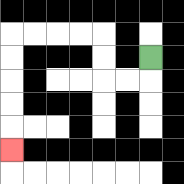{'start': '[6, 2]', 'end': '[0, 6]', 'path_directions': 'D,L,L,U,U,L,L,L,L,D,D,D,D,D', 'path_coordinates': '[[6, 2], [6, 3], [5, 3], [4, 3], [4, 2], [4, 1], [3, 1], [2, 1], [1, 1], [0, 1], [0, 2], [0, 3], [0, 4], [0, 5], [0, 6]]'}